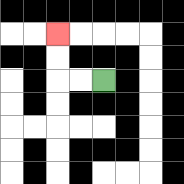{'start': '[4, 3]', 'end': '[2, 1]', 'path_directions': 'L,L,U,U', 'path_coordinates': '[[4, 3], [3, 3], [2, 3], [2, 2], [2, 1]]'}